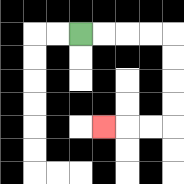{'start': '[3, 1]', 'end': '[4, 5]', 'path_directions': 'R,R,R,R,D,D,D,D,L,L,L', 'path_coordinates': '[[3, 1], [4, 1], [5, 1], [6, 1], [7, 1], [7, 2], [7, 3], [7, 4], [7, 5], [6, 5], [5, 5], [4, 5]]'}